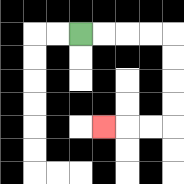{'start': '[3, 1]', 'end': '[4, 5]', 'path_directions': 'R,R,R,R,D,D,D,D,L,L,L', 'path_coordinates': '[[3, 1], [4, 1], [5, 1], [6, 1], [7, 1], [7, 2], [7, 3], [7, 4], [7, 5], [6, 5], [5, 5], [4, 5]]'}